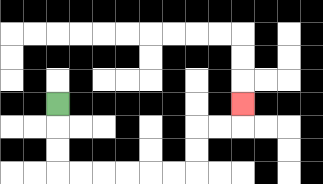{'start': '[2, 4]', 'end': '[10, 4]', 'path_directions': 'D,D,D,R,R,R,R,R,R,U,U,R,R,U', 'path_coordinates': '[[2, 4], [2, 5], [2, 6], [2, 7], [3, 7], [4, 7], [5, 7], [6, 7], [7, 7], [8, 7], [8, 6], [8, 5], [9, 5], [10, 5], [10, 4]]'}